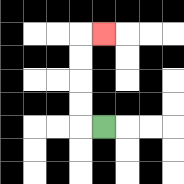{'start': '[4, 5]', 'end': '[4, 1]', 'path_directions': 'L,U,U,U,U,R', 'path_coordinates': '[[4, 5], [3, 5], [3, 4], [3, 3], [3, 2], [3, 1], [4, 1]]'}